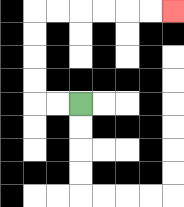{'start': '[3, 4]', 'end': '[7, 0]', 'path_directions': 'L,L,U,U,U,U,R,R,R,R,R,R', 'path_coordinates': '[[3, 4], [2, 4], [1, 4], [1, 3], [1, 2], [1, 1], [1, 0], [2, 0], [3, 0], [4, 0], [5, 0], [6, 0], [7, 0]]'}